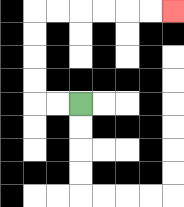{'start': '[3, 4]', 'end': '[7, 0]', 'path_directions': 'L,L,U,U,U,U,R,R,R,R,R,R', 'path_coordinates': '[[3, 4], [2, 4], [1, 4], [1, 3], [1, 2], [1, 1], [1, 0], [2, 0], [3, 0], [4, 0], [5, 0], [6, 0], [7, 0]]'}